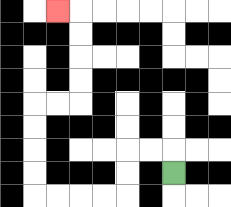{'start': '[7, 7]', 'end': '[2, 0]', 'path_directions': 'U,L,L,D,D,L,L,L,L,U,U,U,U,R,R,U,U,U,U,L', 'path_coordinates': '[[7, 7], [7, 6], [6, 6], [5, 6], [5, 7], [5, 8], [4, 8], [3, 8], [2, 8], [1, 8], [1, 7], [1, 6], [1, 5], [1, 4], [2, 4], [3, 4], [3, 3], [3, 2], [3, 1], [3, 0], [2, 0]]'}